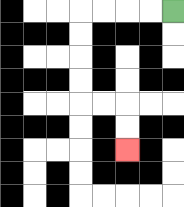{'start': '[7, 0]', 'end': '[5, 6]', 'path_directions': 'L,L,L,L,D,D,D,D,R,R,D,D', 'path_coordinates': '[[7, 0], [6, 0], [5, 0], [4, 0], [3, 0], [3, 1], [3, 2], [3, 3], [3, 4], [4, 4], [5, 4], [5, 5], [5, 6]]'}